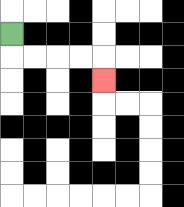{'start': '[0, 1]', 'end': '[4, 3]', 'path_directions': 'D,R,R,R,R,D', 'path_coordinates': '[[0, 1], [0, 2], [1, 2], [2, 2], [3, 2], [4, 2], [4, 3]]'}